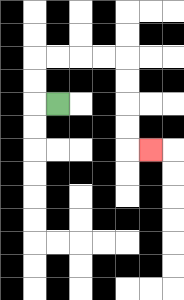{'start': '[2, 4]', 'end': '[6, 6]', 'path_directions': 'L,U,U,R,R,R,R,D,D,D,D,R', 'path_coordinates': '[[2, 4], [1, 4], [1, 3], [1, 2], [2, 2], [3, 2], [4, 2], [5, 2], [5, 3], [5, 4], [5, 5], [5, 6], [6, 6]]'}